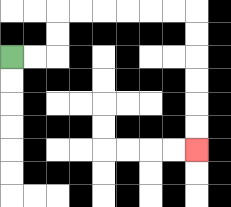{'start': '[0, 2]', 'end': '[8, 6]', 'path_directions': 'R,R,U,U,R,R,R,R,R,R,D,D,D,D,D,D', 'path_coordinates': '[[0, 2], [1, 2], [2, 2], [2, 1], [2, 0], [3, 0], [4, 0], [5, 0], [6, 0], [7, 0], [8, 0], [8, 1], [8, 2], [8, 3], [8, 4], [8, 5], [8, 6]]'}